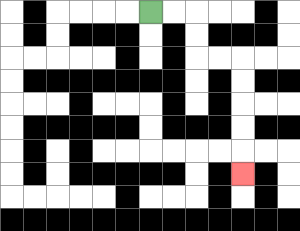{'start': '[6, 0]', 'end': '[10, 7]', 'path_directions': 'R,R,D,D,R,R,D,D,D,D,D', 'path_coordinates': '[[6, 0], [7, 0], [8, 0], [8, 1], [8, 2], [9, 2], [10, 2], [10, 3], [10, 4], [10, 5], [10, 6], [10, 7]]'}